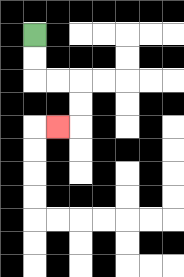{'start': '[1, 1]', 'end': '[2, 5]', 'path_directions': 'D,D,R,R,D,D,L', 'path_coordinates': '[[1, 1], [1, 2], [1, 3], [2, 3], [3, 3], [3, 4], [3, 5], [2, 5]]'}